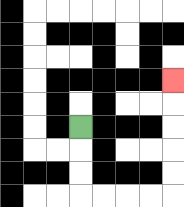{'start': '[3, 5]', 'end': '[7, 3]', 'path_directions': 'D,D,D,R,R,R,R,U,U,U,U,U', 'path_coordinates': '[[3, 5], [3, 6], [3, 7], [3, 8], [4, 8], [5, 8], [6, 8], [7, 8], [7, 7], [7, 6], [7, 5], [7, 4], [7, 3]]'}